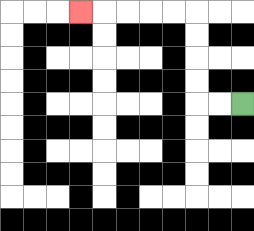{'start': '[10, 4]', 'end': '[3, 0]', 'path_directions': 'L,L,U,U,U,U,L,L,L,L,L', 'path_coordinates': '[[10, 4], [9, 4], [8, 4], [8, 3], [8, 2], [8, 1], [8, 0], [7, 0], [6, 0], [5, 0], [4, 0], [3, 0]]'}